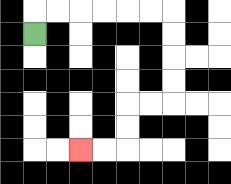{'start': '[1, 1]', 'end': '[3, 6]', 'path_directions': 'U,R,R,R,R,R,R,D,D,D,D,L,L,D,D,L,L', 'path_coordinates': '[[1, 1], [1, 0], [2, 0], [3, 0], [4, 0], [5, 0], [6, 0], [7, 0], [7, 1], [7, 2], [7, 3], [7, 4], [6, 4], [5, 4], [5, 5], [5, 6], [4, 6], [3, 6]]'}